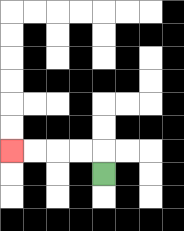{'start': '[4, 7]', 'end': '[0, 6]', 'path_directions': 'U,L,L,L,L', 'path_coordinates': '[[4, 7], [4, 6], [3, 6], [2, 6], [1, 6], [0, 6]]'}